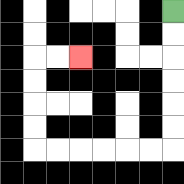{'start': '[7, 0]', 'end': '[3, 2]', 'path_directions': 'D,D,D,D,D,D,L,L,L,L,L,L,U,U,U,U,R,R', 'path_coordinates': '[[7, 0], [7, 1], [7, 2], [7, 3], [7, 4], [7, 5], [7, 6], [6, 6], [5, 6], [4, 6], [3, 6], [2, 6], [1, 6], [1, 5], [1, 4], [1, 3], [1, 2], [2, 2], [3, 2]]'}